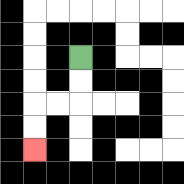{'start': '[3, 2]', 'end': '[1, 6]', 'path_directions': 'D,D,L,L,D,D', 'path_coordinates': '[[3, 2], [3, 3], [3, 4], [2, 4], [1, 4], [1, 5], [1, 6]]'}